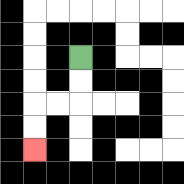{'start': '[3, 2]', 'end': '[1, 6]', 'path_directions': 'D,D,L,L,D,D', 'path_coordinates': '[[3, 2], [3, 3], [3, 4], [2, 4], [1, 4], [1, 5], [1, 6]]'}